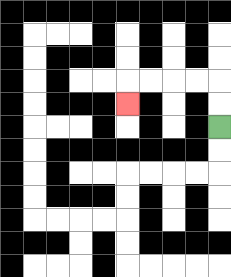{'start': '[9, 5]', 'end': '[5, 4]', 'path_directions': 'U,U,L,L,L,L,D', 'path_coordinates': '[[9, 5], [9, 4], [9, 3], [8, 3], [7, 3], [6, 3], [5, 3], [5, 4]]'}